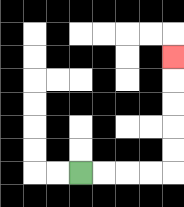{'start': '[3, 7]', 'end': '[7, 2]', 'path_directions': 'R,R,R,R,U,U,U,U,U', 'path_coordinates': '[[3, 7], [4, 7], [5, 7], [6, 7], [7, 7], [7, 6], [7, 5], [7, 4], [7, 3], [7, 2]]'}